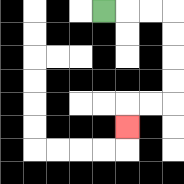{'start': '[4, 0]', 'end': '[5, 5]', 'path_directions': 'R,R,R,D,D,D,D,L,L,D', 'path_coordinates': '[[4, 0], [5, 0], [6, 0], [7, 0], [7, 1], [7, 2], [7, 3], [7, 4], [6, 4], [5, 4], [5, 5]]'}